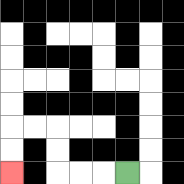{'start': '[5, 7]', 'end': '[0, 7]', 'path_directions': 'L,L,L,U,U,L,L,D,D', 'path_coordinates': '[[5, 7], [4, 7], [3, 7], [2, 7], [2, 6], [2, 5], [1, 5], [0, 5], [0, 6], [0, 7]]'}